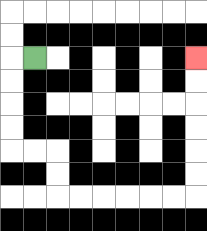{'start': '[1, 2]', 'end': '[8, 2]', 'path_directions': 'L,D,D,D,D,R,R,D,D,R,R,R,R,R,R,U,U,U,U,U,U', 'path_coordinates': '[[1, 2], [0, 2], [0, 3], [0, 4], [0, 5], [0, 6], [1, 6], [2, 6], [2, 7], [2, 8], [3, 8], [4, 8], [5, 8], [6, 8], [7, 8], [8, 8], [8, 7], [8, 6], [8, 5], [8, 4], [8, 3], [8, 2]]'}